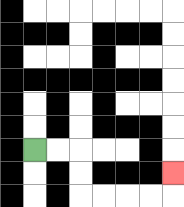{'start': '[1, 6]', 'end': '[7, 7]', 'path_directions': 'R,R,D,D,R,R,R,R,U', 'path_coordinates': '[[1, 6], [2, 6], [3, 6], [3, 7], [3, 8], [4, 8], [5, 8], [6, 8], [7, 8], [7, 7]]'}